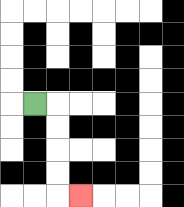{'start': '[1, 4]', 'end': '[3, 8]', 'path_directions': 'R,D,D,D,D,R', 'path_coordinates': '[[1, 4], [2, 4], [2, 5], [2, 6], [2, 7], [2, 8], [3, 8]]'}